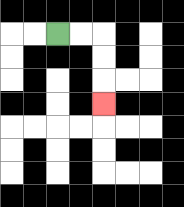{'start': '[2, 1]', 'end': '[4, 4]', 'path_directions': 'R,R,D,D,D', 'path_coordinates': '[[2, 1], [3, 1], [4, 1], [4, 2], [4, 3], [4, 4]]'}